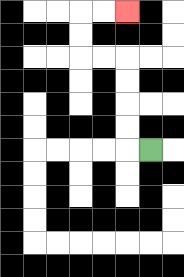{'start': '[6, 6]', 'end': '[5, 0]', 'path_directions': 'L,U,U,U,U,L,L,U,U,R,R', 'path_coordinates': '[[6, 6], [5, 6], [5, 5], [5, 4], [5, 3], [5, 2], [4, 2], [3, 2], [3, 1], [3, 0], [4, 0], [5, 0]]'}